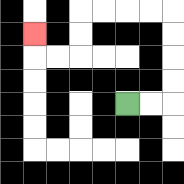{'start': '[5, 4]', 'end': '[1, 1]', 'path_directions': 'R,R,U,U,U,U,L,L,L,L,D,D,L,L,U', 'path_coordinates': '[[5, 4], [6, 4], [7, 4], [7, 3], [7, 2], [7, 1], [7, 0], [6, 0], [5, 0], [4, 0], [3, 0], [3, 1], [3, 2], [2, 2], [1, 2], [1, 1]]'}